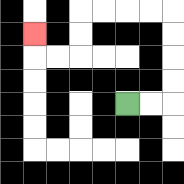{'start': '[5, 4]', 'end': '[1, 1]', 'path_directions': 'R,R,U,U,U,U,L,L,L,L,D,D,L,L,U', 'path_coordinates': '[[5, 4], [6, 4], [7, 4], [7, 3], [7, 2], [7, 1], [7, 0], [6, 0], [5, 0], [4, 0], [3, 0], [3, 1], [3, 2], [2, 2], [1, 2], [1, 1]]'}